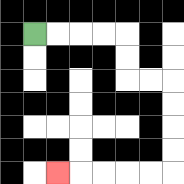{'start': '[1, 1]', 'end': '[2, 7]', 'path_directions': 'R,R,R,R,D,D,R,R,D,D,D,D,L,L,L,L,L', 'path_coordinates': '[[1, 1], [2, 1], [3, 1], [4, 1], [5, 1], [5, 2], [5, 3], [6, 3], [7, 3], [7, 4], [7, 5], [7, 6], [7, 7], [6, 7], [5, 7], [4, 7], [3, 7], [2, 7]]'}